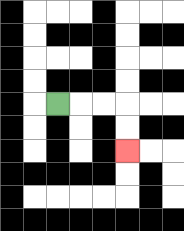{'start': '[2, 4]', 'end': '[5, 6]', 'path_directions': 'R,R,R,D,D', 'path_coordinates': '[[2, 4], [3, 4], [4, 4], [5, 4], [5, 5], [5, 6]]'}